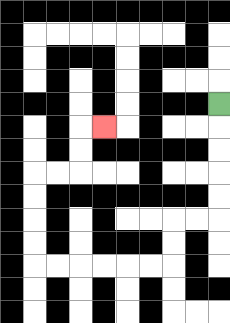{'start': '[9, 4]', 'end': '[4, 5]', 'path_directions': 'D,D,D,D,D,L,L,D,D,L,L,L,L,L,L,U,U,U,U,R,R,U,U,R', 'path_coordinates': '[[9, 4], [9, 5], [9, 6], [9, 7], [9, 8], [9, 9], [8, 9], [7, 9], [7, 10], [7, 11], [6, 11], [5, 11], [4, 11], [3, 11], [2, 11], [1, 11], [1, 10], [1, 9], [1, 8], [1, 7], [2, 7], [3, 7], [3, 6], [3, 5], [4, 5]]'}